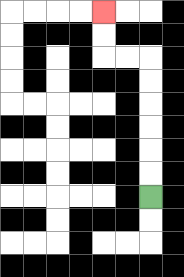{'start': '[6, 8]', 'end': '[4, 0]', 'path_directions': 'U,U,U,U,U,U,L,L,U,U', 'path_coordinates': '[[6, 8], [6, 7], [6, 6], [6, 5], [6, 4], [6, 3], [6, 2], [5, 2], [4, 2], [4, 1], [4, 0]]'}